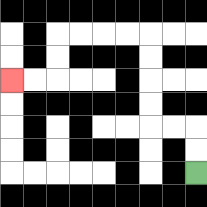{'start': '[8, 7]', 'end': '[0, 3]', 'path_directions': 'U,U,L,L,U,U,U,U,L,L,L,L,D,D,L,L', 'path_coordinates': '[[8, 7], [8, 6], [8, 5], [7, 5], [6, 5], [6, 4], [6, 3], [6, 2], [6, 1], [5, 1], [4, 1], [3, 1], [2, 1], [2, 2], [2, 3], [1, 3], [0, 3]]'}